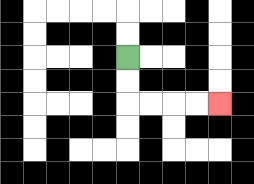{'start': '[5, 2]', 'end': '[9, 4]', 'path_directions': 'D,D,R,R,R,R', 'path_coordinates': '[[5, 2], [5, 3], [5, 4], [6, 4], [7, 4], [8, 4], [9, 4]]'}